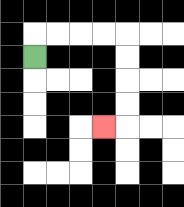{'start': '[1, 2]', 'end': '[4, 5]', 'path_directions': 'U,R,R,R,R,D,D,D,D,L', 'path_coordinates': '[[1, 2], [1, 1], [2, 1], [3, 1], [4, 1], [5, 1], [5, 2], [5, 3], [5, 4], [5, 5], [4, 5]]'}